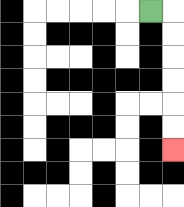{'start': '[6, 0]', 'end': '[7, 6]', 'path_directions': 'R,D,D,D,D,D,D', 'path_coordinates': '[[6, 0], [7, 0], [7, 1], [7, 2], [7, 3], [7, 4], [7, 5], [7, 6]]'}